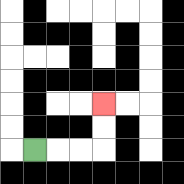{'start': '[1, 6]', 'end': '[4, 4]', 'path_directions': 'R,R,R,U,U', 'path_coordinates': '[[1, 6], [2, 6], [3, 6], [4, 6], [4, 5], [4, 4]]'}